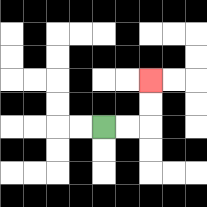{'start': '[4, 5]', 'end': '[6, 3]', 'path_directions': 'R,R,U,U', 'path_coordinates': '[[4, 5], [5, 5], [6, 5], [6, 4], [6, 3]]'}